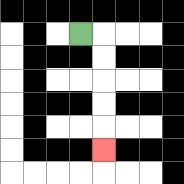{'start': '[3, 1]', 'end': '[4, 6]', 'path_directions': 'R,D,D,D,D,D', 'path_coordinates': '[[3, 1], [4, 1], [4, 2], [4, 3], [4, 4], [4, 5], [4, 6]]'}